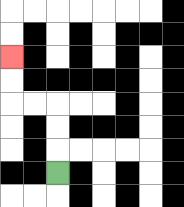{'start': '[2, 7]', 'end': '[0, 2]', 'path_directions': 'U,U,U,L,L,U,U', 'path_coordinates': '[[2, 7], [2, 6], [2, 5], [2, 4], [1, 4], [0, 4], [0, 3], [0, 2]]'}